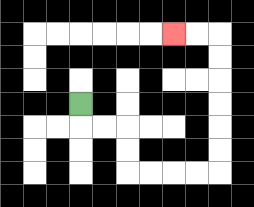{'start': '[3, 4]', 'end': '[7, 1]', 'path_directions': 'D,R,R,D,D,R,R,R,R,U,U,U,U,U,U,L,L', 'path_coordinates': '[[3, 4], [3, 5], [4, 5], [5, 5], [5, 6], [5, 7], [6, 7], [7, 7], [8, 7], [9, 7], [9, 6], [9, 5], [9, 4], [9, 3], [9, 2], [9, 1], [8, 1], [7, 1]]'}